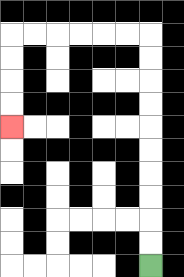{'start': '[6, 11]', 'end': '[0, 5]', 'path_directions': 'U,U,U,U,U,U,U,U,U,U,L,L,L,L,L,L,D,D,D,D', 'path_coordinates': '[[6, 11], [6, 10], [6, 9], [6, 8], [6, 7], [6, 6], [6, 5], [6, 4], [6, 3], [6, 2], [6, 1], [5, 1], [4, 1], [3, 1], [2, 1], [1, 1], [0, 1], [0, 2], [0, 3], [0, 4], [0, 5]]'}